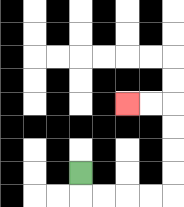{'start': '[3, 7]', 'end': '[5, 4]', 'path_directions': 'D,R,R,R,R,U,U,U,U,L,L', 'path_coordinates': '[[3, 7], [3, 8], [4, 8], [5, 8], [6, 8], [7, 8], [7, 7], [7, 6], [7, 5], [7, 4], [6, 4], [5, 4]]'}